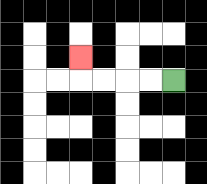{'start': '[7, 3]', 'end': '[3, 2]', 'path_directions': 'L,L,L,L,U', 'path_coordinates': '[[7, 3], [6, 3], [5, 3], [4, 3], [3, 3], [3, 2]]'}